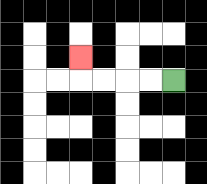{'start': '[7, 3]', 'end': '[3, 2]', 'path_directions': 'L,L,L,L,U', 'path_coordinates': '[[7, 3], [6, 3], [5, 3], [4, 3], [3, 3], [3, 2]]'}